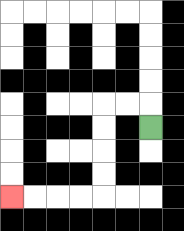{'start': '[6, 5]', 'end': '[0, 8]', 'path_directions': 'U,L,L,D,D,D,D,L,L,L,L', 'path_coordinates': '[[6, 5], [6, 4], [5, 4], [4, 4], [4, 5], [4, 6], [4, 7], [4, 8], [3, 8], [2, 8], [1, 8], [0, 8]]'}